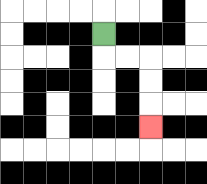{'start': '[4, 1]', 'end': '[6, 5]', 'path_directions': 'D,R,R,D,D,D', 'path_coordinates': '[[4, 1], [4, 2], [5, 2], [6, 2], [6, 3], [6, 4], [6, 5]]'}